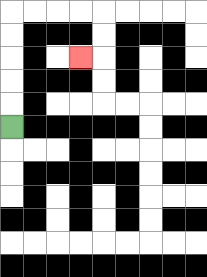{'start': '[0, 5]', 'end': '[3, 2]', 'path_directions': 'U,U,U,U,U,R,R,R,R,D,D,L', 'path_coordinates': '[[0, 5], [0, 4], [0, 3], [0, 2], [0, 1], [0, 0], [1, 0], [2, 0], [3, 0], [4, 0], [4, 1], [4, 2], [3, 2]]'}